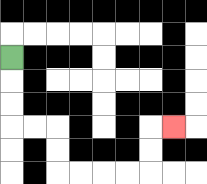{'start': '[0, 2]', 'end': '[7, 5]', 'path_directions': 'D,D,D,R,R,D,D,R,R,R,R,U,U,R', 'path_coordinates': '[[0, 2], [0, 3], [0, 4], [0, 5], [1, 5], [2, 5], [2, 6], [2, 7], [3, 7], [4, 7], [5, 7], [6, 7], [6, 6], [6, 5], [7, 5]]'}